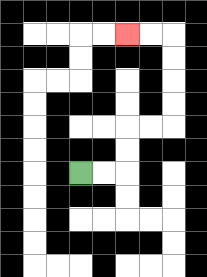{'start': '[3, 7]', 'end': '[5, 1]', 'path_directions': 'R,R,U,U,R,R,U,U,U,U,L,L', 'path_coordinates': '[[3, 7], [4, 7], [5, 7], [5, 6], [5, 5], [6, 5], [7, 5], [7, 4], [7, 3], [7, 2], [7, 1], [6, 1], [5, 1]]'}